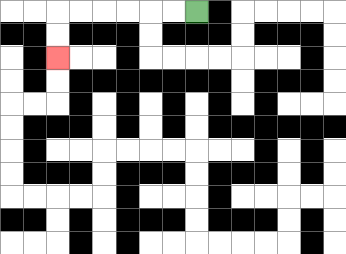{'start': '[8, 0]', 'end': '[2, 2]', 'path_directions': 'L,L,L,L,L,L,D,D', 'path_coordinates': '[[8, 0], [7, 0], [6, 0], [5, 0], [4, 0], [3, 0], [2, 0], [2, 1], [2, 2]]'}